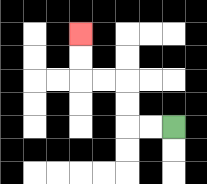{'start': '[7, 5]', 'end': '[3, 1]', 'path_directions': 'L,L,U,U,L,L,U,U', 'path_coordinates': '[[7, 5], [6, 5], [5, 5], [5, 4], [5, 3], [4, 3], [3, 3], [3, 2], [3, 1]]'}